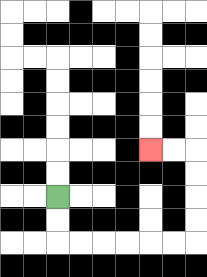{'start': '[2, 8]', 'end': '[6, 6]', 'path_directions': 'D,D,R,R,R,R,R,R,U,U,U,U,L,L', 'path_coordinates': '[[2, 8], [2, 9], [2, 10], [3, 10], [4, 10], [5, 10], [6, 10], [7, 10], [8, 10], [8, 9], [8, 8], [8, 7], [8, 6], [7, 6], [6, 6]]'}